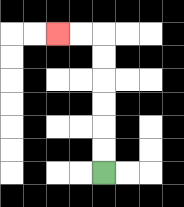{'start': '[4, 7]', 'end': '[2, 1]', 'path_directions': 'U,U,U,U,U,U,L,L', 'path_coordinates': '[[4, 7], [4, 6], [4, 5], [4, 4], [4, 3], [4, 2], [4, 1], [3, 1], [2, 1]]'}